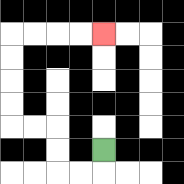{'start': '[4, 6]', 'end': '[4, 1]', 'path_directions': 'D,L,L,U,U,L,L,U,U,U,U,R,R,R,R', 'path_coordinates': '[[4, 6], [4, 7], [3, 7], [2, 7], [2, 6], [2, 5], [1, 5], [0, 5], [0, 4], [0, 3], [0, 2], [0, 1], [1, 1], [2, 1], [3, 1], [4, 1]]'}